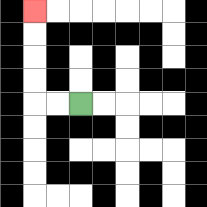{'start': '[3, 4]', 'end': '[1, 0]', 'path_directions': 'L,L,U,U,U,U', 'path_coordinates': '[[3, 4], [2, 4], [1, 4], [1, 3], [1, 2], [1, 1], [1, 0]]'}